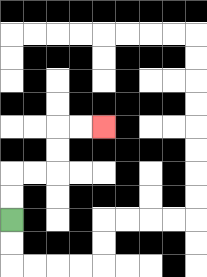{'start': '[0, 9]', 'end': '[4, 5]', 'path_directions': 'U,U,R,R,U,U,R,R', 'path_coordinates': '[[0, 9], [0, 8], [0, 7], [1, 7], [2, 7], [2, 6], [2, 5], [3, 5], [4, 5]]'}